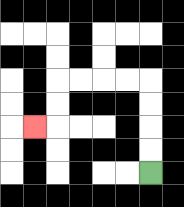{'start': '[6, 7]', 'end': '[1, 5]', 'path_directions': 'U,U,U,U,L,L,L,L,D,D,L', 'path_coordinates': '[[6, 7], [6, 6], [6, 5], [6, 4], [6, 3], [5, 3], [4, 3], [3, 3], [2, 3], [2, 4], [2, 5], [1, 5]]'}